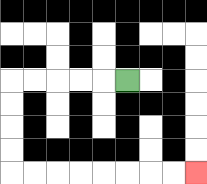{'start': '[5, 3]', 'end': '[8, 7]', 'path_directions': 'L,L,L,L,L,D,D,D,D,R,R,R,R,R,R,R,R', 'path_coordinates': '[[5, 3], [4, 3], [3, 3], [2, 3], [1, 3], [0, 3], [0, 4], [0, 5], [0, 6], [0, 7], [1, 7], [2, 7], [3, 7], [4, 7], [5, 7], [6, 7], [7, 7], [8, 7]]'}